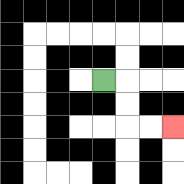{'start': '[4, 3]', 'end': '[7, 5]', 'path_directions': 'R,D,D,R,R', 'path_coordinates': '[[4, 3], [5, 3], [5, 4], [5, 5], [6, 5], [7, 5]]'}